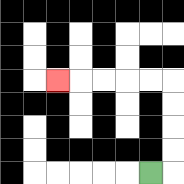{'start': '[6, 7]', 'end': '[2, 3]', 'path_directions': 'R,U,U,U,U,L,L,L,L,L', 'path_coordinates': '[[6, 7], [7, 7], [7, 6], [7, 5], [7, 4], [7, 3], [6, 3], [5, 3], [4, 3], [3, 3], [2, 3]]'}